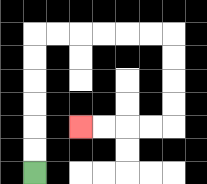{'start': '[1, 7]', 'end': '[3, 5]', 'path_directions': 'U,U,U,U,U,U,R,R,R,R,R,R,D,D,D,D,L,L,L,L', 'path_coordinates': '[[1, 7], [1, 6], [1, 5], [1, 4], [1, 3], [1, 2], [1, 1], [2, 1], [3, 1], [4, 1], [5, 1], [6, 1], [7, 1], [7, 2], [7, 3], [7, 4], [7, 5], [6, 5], [5, 5], [4, 5], [3, 5]]'}